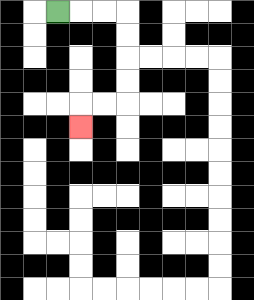{'start': '[2, 0]', 'end': '[3, 5]', 'path_directions': 'R,R,R,D,D,D,D,L,L,D', 'path_coordinates': '[[2, 0], [3, 0], [4, 0], [5, 0], [5, 1], [5, 2], [5, 3], [5, 4], [4, 4], [3, 4], [3, 5]]'}